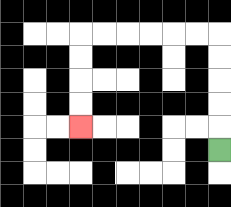{'start': '[9, 6]', 'end': '[3, 5]', 'path_directions': 'U,U,U,U,U,L,L,L,L,L,L,D,D,D,D', 'path_coordinates': '[[9, 6], [9, 5], [9, 4], [9, 3], [9, 2], [9, 1], [8, 1], [7, 1], [6, 1], [5, 1], [4, 1], [3, 1], [3, 2], [3, 3], [3, 4], [3, 5]]'}